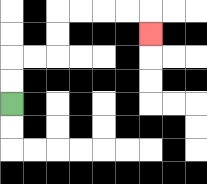{'start': '[0, 4]', 'end': '[6, 1]', 'path_directions': 'U,U,R,R,U,U,R,R,R,R,D', 'path_coordinates': '[[0, 4], [0, 3], [0, 2], [1, 2], [2, 2], [2, 1], [2, 0], [3, 0], [4, 0], [5, 0], [6, 0], [6, 1]]'}